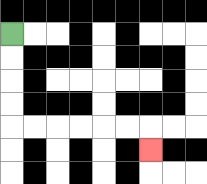{'start': '[0, 1]', 'end': '[6, 6]', 'path_directions': 'D,D,D,D,R,R,R,R,R,R,D', 'path_coordinates': '[[0, 1], [0, 2], [0, 3], [0, 4], [0, 5], [1, 5], [2, 5], [3, 5], [4, 5], [5, 5], [6, 5], [6, 6]]'}